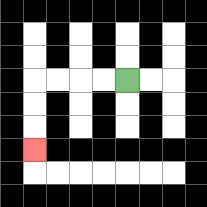{'start': '[5, 3]', 'end': '[1, 6]', 'path_directions': 'L,L,L,L,D,D,D', 'path_coordinates': '[[5, 3], [4, 3], [3, 3], [2, 3], [1, 3], [1, 4], [1, 5], [1, 6]]'}